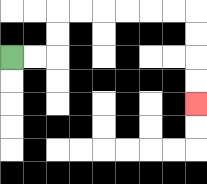{'start': '[0, 2]', 'end': '[8, 4]', 'path_directions': 'R,R,U,U,R,R,R,R,R,R,D,D,D,D', 'path_coordinates': '[[0, 2], [1, 2], [2, 2], [2, 1], [2, 0], [3, 0], [4, 0], [5, 0], [6, 0], [7, 0], [8, 0], [8, 1], [8, 2], [8, 3], [8, 4]]'}